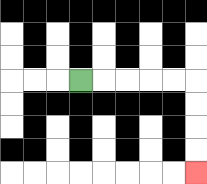{'start': '[3, 3]', 'end': '[8, 7]', 'path_directions': 'R,R,R,R,R,D,D,D,D', 'path_coordinates': '[[3, 3], [4, 3], [5, 3], [6, 3], [7, 3], [8, 3], [8, 4], [8, 5], [8, 6], [8, 7]]'}